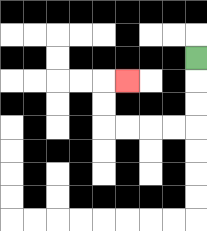{'start': '[8, 2]', 'end': '[5, 3]', 'path_directions': 'D,D,D,L,L,L,L,U,U,R', 'path_coordinates': '[[8, 2], [8, 3], [8, 4], [8, 5], [7, 5], [6, 5], [5, 5], [4, 5], [4, 4], [4, 3], [5, 3]]'}